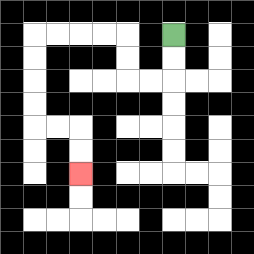{'start': '[7, 1]', 'end': '[3, 7]', 'path_directions': 'D,D,L,L,U,U,L,L,L,L,D,D,D,D,R,R,D,D', 'path_coordinates': '[[7, 1], [7, 2], [7, 3], [6, 3], [5, 3], [5, 2], [5, 1], [4, 1], [3, 1], [2, 1], [1, 1], [1, 2], [1, 3], [1, 4], [1, 5], [2, 5], [3, 5], [3, 6], [3, 7]]'}